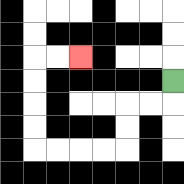{'start': '[7, 3]', 'end': '[3, 2]', 'path_directions': 'D,L,L,D,D,L,L,L,L,U,U,U,U,R,R', 'path_coordinates': '[[7, 3], [7, 4], [6, 4], [5, 4], [5, 5], [5, 6], [4, 6], [3, 6], [2, 6], [1, 6], [1, 5], [1, 4], [1, 3], [1, 2], [2, 2], [3, 2]]'}